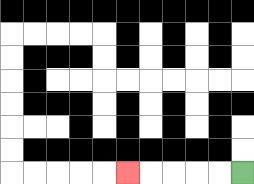{'start': '[10, 7]', 'end': '[5, 7]', 'path_directions': 'L,L,L,L,L', 'path_coordinates': '[[10, 7], [9, 7], [8, 7], [7, 7], [6, 7], [5, 7]]'}